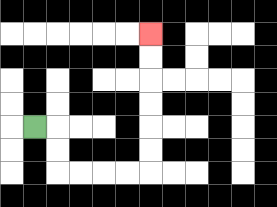{'start': '[1, 5]', 'end': '[6, 1]', 'path_directions': 'R,D,D,R,R,R,R,U,U,U,U,U,U', 'path_coordinates': '[[1, 5], [2, 5], [2, 6], [2, 7], [3, 7], [4, 7], [5, 7], [6, 7], [6, 6], [6, 5], [6, 4], [6, 3], [6, 2], [6, 1]]'}